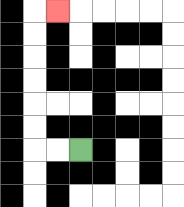{'start': '[3, 6]', 'end': '[2, 0]', 'path_directions': 'L,L,U,U,U,U,U,U,R', 'path_coordinates': '[[3, 6], [2, 6], [1, 6], [1, 5], [1, 4], [1, 3], [1, 2], [1, 1], [1, 0], [2, 0]]'}